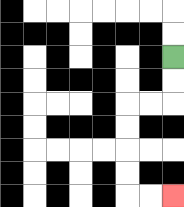{'start': '[7, 2]', 'end': '[7, 8]', 'path_directions': 'D,D,L,L,D,D,D,D,R,R', 'path_coordinates': '[[7, 2], [7, 3], [7, 4], [6, 4], [5, 4], [5, 5], [5, 6], [5, 7], [5, 8], [6, 8], [7, 8]]'}